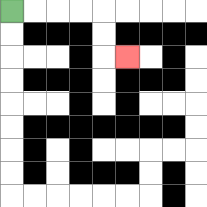{'start': '[0, 0]', 'end': '[5, 2]', 'path_directions': 'R,R,R,R,D,D,R', 'path_coordinates': '[[0, 0], [1, 0], [2, 0], [3, 0], [4, 0], [4, 1], [4, 2], [5, 2]]'}